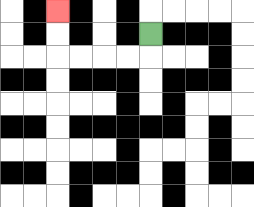{'start': '[6, 1]', 'end': '[2, 0]', 'path_directions': 'D,L,L,L,L,U,U', 'path_coordinates': '[[6, 1], [6, 2], [5, 2], [4, 2], [3, 2], [2, 2], [2, 1], [2, 0]]'}